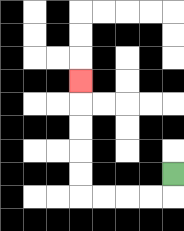{'start': '[7, 7]', 'end': '[3, 3]', 'path_directions': 'D,L,L,L,L,U,U,U,U,U', 'path_coordinates': '[[7, 7], [7, 8], [6, 8], [5, 8], [4, 8], [3, 8], [3, 7], [3, 6], [3, 5], [3, 4], [3, 3]]'}